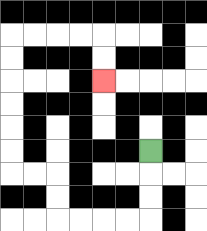{'start': '[6, 6]', 'end': '[4, 3]', 'path_directions': 'D,D,D,L,L,L,L,U,U,L,L,U,U,U,U,U,U,R,R,R,R,D,D', 'path_coordinates': '[[6, 6], [6, 7], [6, 8], [6, 9], [5, 9], [4, 9], [3, 9], [2, 9], [2, 8], [2, 7], [1, 7], [0, 7], [0, 6], [0, 5], [0, 4], [0, 3], [0, 2], [0, 1], [1, 1], [2, 1], [3, 1], [4, 1], [4, 2], [4, 3]]'}